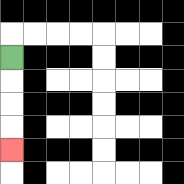{'start': '[0, 2]', 'end': '[0, 6]', 'path_directions': 'D,D,D,D', 'path_coordinates': '[[0, 2], [0, 3], [0, 4], [0, 5], [0, 6]]'}